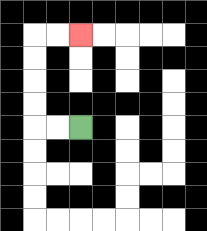{'start': '[3, 5]', 'end': '[3, 1]', 'path_directions': 'L,L,U,U,U,U,R,R', 'path_coordinates': '[[3, 5], [2, 5], [1, 5], [1, 4], [1, 3], [1, 2], [1, 1], [2, 1], [3, 1]]'}